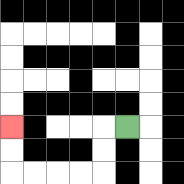{'start': '[5, 5]', 'end': '[0, 5]', 'path_directions': 'L,D,D,L,L,L,L,U,U', 'path_coordinates': '[[5, 5], [4, 5], [4, 6], [4, 7], [3, 7], [2, 7], [1, 7], [0, 7], [0, 6], [0, 5]]'}